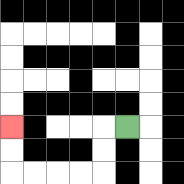{'start': '[5, 5]', 'end': '[0, 5]', 'path_directions': 'L,D,D,L,L,L,L,U,U', 'path_coordinates': '[[5, 5], [4, 5], [4, 6], [4, 7], [3, 7], [2, 7], [1, 7], [0, 7], [0, 6], [0, 5]]'}